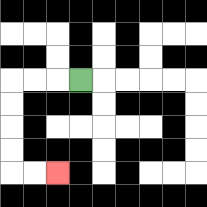{'start': '[3, 3]', 'end': '[2, 7]', 'path_directions': 'L,L,L,D,D,D,D,R,R', 'path_coordinates': '[[3, 3], [2, 3], [1, 3], [0, 3], [0, 4], [0, 5], [0, 6], [0, 7], [1, 7], [2, 7]]'}